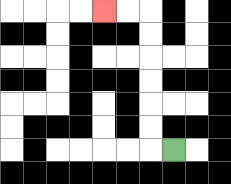{'start': '[7, 6]', 'end': '[4, 0]', 'path_directions': 'L,U,U,U,U,U,U,L,L', 'path_coordinates': '[[7, 6], [6, 6], [6, 5], [6, 4], [6, 3], [6, 2], [6, 1], [6, 0], [5, 0], [4, 0]]'}